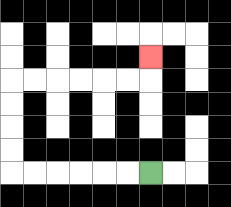{'start': '[6, 7]', 'end': '[6, 2]', 'path_directions': 'L,L,L,L,L,L,U,U,U,U,R,R,R,R,R,R,U', 'path_coordinates': '[[6, 7], [5, 7], [4, 7], [3, 7], [2, 7], [1, 7], [0, 7], [0, 6], [0, 5], [0, 4], [0, 3], [1, 3], [2, 3], [3, 3], [4, 3], [5, 3], [6, 3], [6, 2]]'}